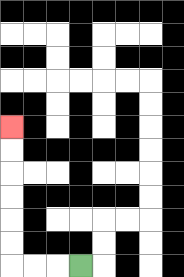{'start': '[3, 11]', 'end': '[0, 5]', 'path_directions': 'L,L,L,U,U,U,U,U,U', 'path_coordinates': '[[3, 11], [2, 11], [1, 11], [0, 11], [0, 10], [0, 9], [0, 8], [0, 7], [0, 6], [0, 5]]'}